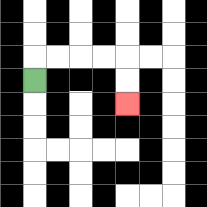{'start': '[1, 3]', 'end': '[5, 4]', 'path_directions': 'U,R,R,R,R,D,D', 'path_coordinates': '[[1, 3], [1, 2], [2, 2], [3, 2], [4, 2], [5, 2], [5, 3], [5, 4]]'}